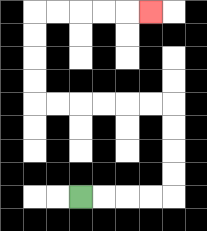{'start': '[3, 8]', 'end': '[6, 0]', 'path_directions': 'R,R,R,R,U,U,U,U,L,L,L,L,L,L,U,U,U,U,R,R,R,R,R', 'path_coordinates': '[[3, 8], [4, 8], [5, 8], [6, 8], [7, 8], [7, 7], [7, 6], [7, 5], [7, 4], [6, 4], [5, 4], [4, 4], [3, 4], [2, 4], [1, 4], [1, 3], [1, 2], [1, 1], [1, 0], [2, 0], [3, 0], [4, 0], [5, 0], [6, 0]]'}